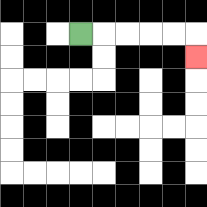{'start': '[3, 1]', 'end': '[8, 2]', 'path_directions': 'R,R,R,R,R,D', 'path_coordinates': '[[3, 1], [4, 1], [5, 1], [6, 1], [7, 1], [8, 1], [8, 2]]'}